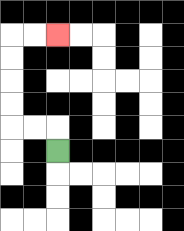{'start': '[2, 6]', 'end': '[2, 1]', 'path_directions': 'U,L,L,U,U,U,U,R,R', 'path_coordinates': '[[2, 6], [2, 5], [1, 5], [0, 5], [0, 4], [0, 3], [0, 2], [0, 1], [1, 1], [2, 1]]'}